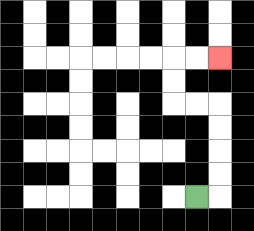{'start': '[8, 8]', 'end': '[9, 2]', 'path_directions': 'R,U,U,U,U,L,L,U,U,R,R', 'path_coordinates': '[[8, 8], [9, 8], [9, 7], [9, 6], [9, 5], [9, 4], [8, 4], [7, 4], [7, 3], [7, 2], [8, 2], [9, 2]]'}